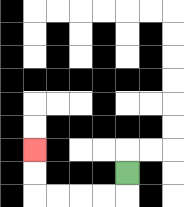{'start': '[5, 7]', 'end': '[1, 6]', 'path_directions': 'D,L,L,L,L,U,U', 'path_coordinates': '[[5, 7], [5, 8], [4, 8], [3, 8], [2, 8], [1, 8], [1, 7], [1, 6]]'}